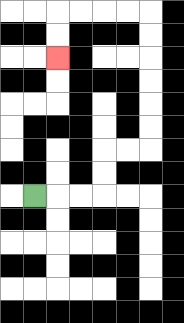{'start': '[1, 8]', 'end': '[2, 2]', 'path_directions': 'R,R,R,U,U,R,R,U,U,U,U,U,U,L,L,L,L,D,D', 'path_coordinates': '[[1, 8], [2, 8], [3, 8], [4, 8], [4, 7], [4, 6], [5, 6], [6, 6], [6, 5], [6, 4], [6, 3], [6, 2], [6, 1], [6, 0], [5, 0], [4, 0], [3, 0], [2, 0], [2, 1], [2, 2]]'}